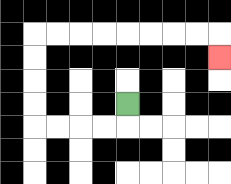{'start': '[5, 4]', 'end': '[9, 2]', 'path_directions': 'D,L,L,L,L,U,U,U,U,R,R,R,R,R,R,R,R,D', 'path_coordinates': '[[5, 4], [5, 5], [4, 5], [3, 5], [2, 5], [1, 5], [1, 4], [1, 3], [1, 2], [1, 1], [2, 1], [3, 1], [4, 1], [5, 1], [6, 1], [7, 1], [8, 1], [9, 1], [9, 2]]'}